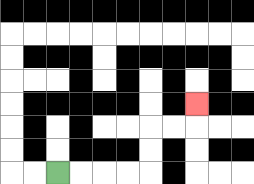{'start': '[2, 7]', 'end': '[8, 4]', 'path_directions': 'R,R,R,R,U,U,R,R,U', 'path_coordinates': '[[2, 7], [3, 7], [4, 7], [5, 7], [6, 7], [6, 6], [6, 5], [7, 5], [8, 5], [8, 4]]'}